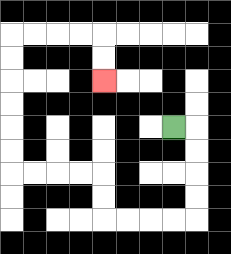{'start': '[7, 5]', 'end': '[4, 3]', 'path_directions': 'R,D,D,D,D,L,L,L,L,U,U,L,L,L,L,U,U,U,U,U,U,R,R,R,R,D,D', 'path_coordinates': '[[7, 5], [8, 5], [8, 6], [8, 7], [8, 8], [8, 9], [7, 9], [6, 9], [5, 9], [4, 9], [4, 8], [4, 7], [3, 7], [2, 7], [1, 7], [0, 7], [0, 6], [0, 5], [0, 4], [0, 3], [0, 2], [0, 1], [1, 1], [2, 1], [3, 1], [4, 1], [4, 2], [4, 3]]'}